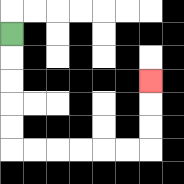{'start': '[0, 1]', 'end': '[6, 3]', 'path_directions': 'D,D,D,D,D,R,R,R,R,R,R,U,U,U', 'path_coordinates': '[[0, 1], [0, 2], [0, 3], [0, 4], [0, 5], [0, 6], [1, 6], [2, 6], [3, 6], [4, 6], [5, 6], [6, 6], [6, 5], [6, 4], [6, 3]]'}